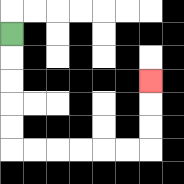{'start': '[0, 1]', 'end': '[6, 3]', 'path_directions': 'D,D,D,D,D,R,R,R,R,R,R,U,U,U', 'path_coordinates': '[[0, 1], [0, 2], [0, 3], [0, 4], [0, 5], [0, 6], [1, 6], [2, 6], [3, 6], [4, 6], [5, 6], [6, 6], [6, 5], [6, 4], [6, 3]]'}